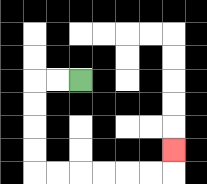{'start': '[3, 3]', 'end': '[7, 6]', 'path_directions': 'L,L,D,D,D,D,R,R,R,R,R,R,U', 'path_coordinates': '[[3, 3], [2, 3], [1, 3], [1, 4], [1, 5], [1, 6], [1, 7], [2, 7], [3, 7], [4, 7], [5, 7], [6, 7], [7, 7], [7, 6]]'}